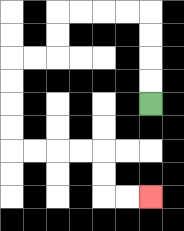{'start': '[6, 4]', 'end': '[6, 8]', 'path_directions': 'U,U,U,U,L,L,L,L,D,D,L,L,D,D,D,D,R,R,R,R,D,D,R,R', 'path_coordinates': '[[6, 4], [6, 3], [6, 2], [6, 1], [6, 0], [5, 0], [4, 0], [3, 0], [2, 0], [2, 1], [2, 2], [1, 2], [0, 2], [0, 3], [0, 4], [0, 5], [0, 6], [1, 6], [2, 6], [3, 6], [4, 6], [4, 7], [4, 8], [5, 8], [6, 8]]'}